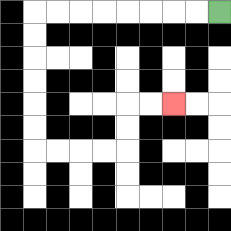{'start': '[9, 0]', 'end': '[7, 4]', 'path_directions': 'L,L,L,L,L,L,L,L,D,D,D,D,D,D,R,R,R,R,U,U,R,R', 'path_coordinates': '[[9, 0], [8, 0], [7, 0], [6, 0], [5, 0], [4, 0], [3, 0], [2, 0], [1, 0], [1, 1], [1, 2], [1, 3], [1, 4], [1, 5], [1, 6], [2, 6], [3, 6], [4, 6], [5, 6], [5, 5], [5, 4], [6, 4], [7, 4]]'}